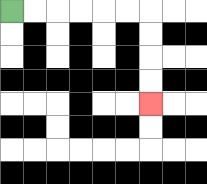{'start': '[0, 0]', 'end': '[6, 4]', 'path_directions': 'R,R,R,R,R,R,D,D,D,D', 'path_coordinates': '[[0, 0], [1, 0], [2, 0], [3, 0], [4, 0], [5, 0], [6, 0], [6, 1], [6, 2], [6, 3], [6, 4]]'}